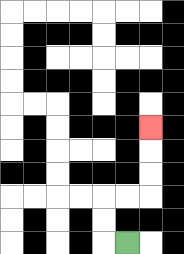{'start': '[5, 10]', 'end': '[6, 5]', 'path_directions': 'L,U,U,R,R,U,U,U', 'path_coordinates': '[[5, 10], [4, 10], [4, 9], [4, 8], [5, 8], [6, 8], [6, 7], [6, 6], [6, 5]]'}